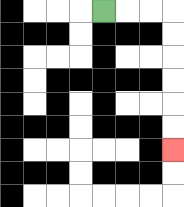{'start': '[4, 0]', 'end': '[7, 6]', 'path_directions': 'R,R,R,D,D,D,D,D,D', 'path_coordinates': '[[4, 0], [5, 0], [6, 0], [7, 0], [7, 1], [7, 2], [7, 3], [7, 4], [7, 5], [7, 6]]'}